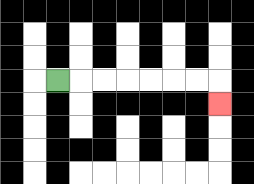{'start': '[2, 3]', 'end': '[9, 4]', 'path_directions': 'R,R,R,R,R,R,R,D', 'path_coordinates': '[[2, 3], [3, 3], [4, 3], [5, 3], [6, 3], [7, 3], [8, 3], [9, 3], [9, 4]]'}